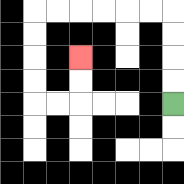{'start': '[7, 4]', 'end': '[3, 2]', 'path_directions': 'U,U,U,U,L,L,L,L,L,L,D,D,D,D,R,R,U,U', 'path_coordinates': '[[7, 4], [7, 3], [7, 2], [7, 1], [7, 0], [6, 0], [5, 0], [4, 0], [3, 0], [2, 0], [1, 0], [1, 1], [1, 2], [1, 3], [1, 4], [2, 4], [3, 4], [3, 3], [3, 2]]'}